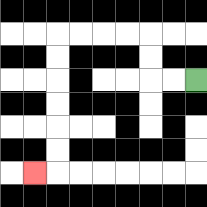{'start': '[8, 3]', 'end': '[1, 7]', 'path_directions': 'L,L,U,U,L,L,L,L,D,D,D,D,D,D,L', 'path_coordinates': '[[8, 3], [7, 3], [6, 3], [6, 2], [6, 1], [5, 1], [4, 1], [3, 1], [2, 1], [2, 2], [2, 3], [2, 4], [2, 5], [2, 6], [2, 7], [1, 7]]'}